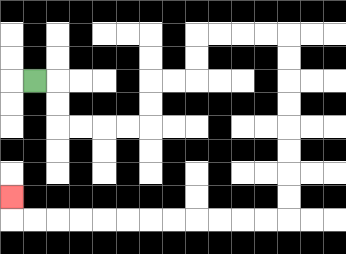{'start': '[1, 3]', 'end': '[0, 8]', 'path_directions': 'R,D,D,R,R,R,R,U,U,R,R,U,U,R,R,R,R,D,D,D,D,D,D,D,D,L,L,L,L,L,L,L,L,L,L,L,L,U', 'path_coordinates': '[[1, 3], [2, 3], [2, 4], [2, 5], [3, 5], [4, 5], [5, 5], [6, 5], [6, 4], [6, 3], [7, 3], [8, 3], [8, 2], [8, 1], [9, 1], [10, 1], [11, 1], [12, 1], [12, 2], [12, 3], [12, 4], [12, 5], [12, 6], [12, 7], [12, 8], [12, 9], [11, 9], [10, 9], [9, 9], [8, 9], [7, 9], [6, 9], [5, 9], [4, 9], [3, 9], [2, 9], [1, 9], [0, 9], [0, 8]]'}